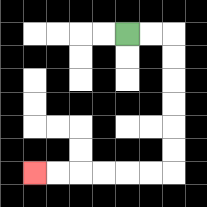{'start': '[5, 1]', 'end': '[1, 7]', 'path_directions': 'R,R,D,D,D,D,D,D,L,L,L,L,L,L', 'path_coordinates': '[[5, 1], [6, 1], [7, 1], [7, 2], [7, 3], [7, 4], [7, 5], [7, 6], [7, 7], [6, 7], [5, 7], [4, 7], [3, 7], [2, 7], [1, 7]]'}